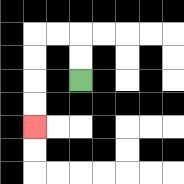{'start': '[3, 3]', 'end': '[1, 5]', 'path_directions': 'U,U,L,L,D,D,D,D', 'path_coordinates': '[[3, 3], [3, 2], [3, 1], [2, 1], [1, 1], [1, 2], [1, 3], [1, 4], [1, 5]]'}